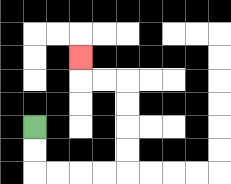{'start': '[1, 5]', 'end': '[3, 2]', 'path_directions': 'D,D,R,R,R,R,U,U,U,U,L,L,U', 'path_coordinates': '[[1, 5], [1, 6], [1, 7], [2, 7], [3, 7], [4, 7], [5, 7], [5, 6], [5, 5], [5, 4], [5, 3], [4, 3], [3, 3], [3, 2]]'}